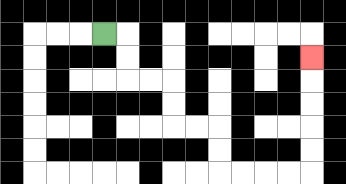{'start': '[4, 1]', 'end': '[13, 2]', 'path_directions': 'R,D,D,R,R,D,D,R,R,D,D,R,R,R,R,U,U,U,U,U', 'path_coordinates': '[[4, 1], [5, 1], [5, 2], [5, 3], [6, 3], [7, 3], [7, 4], [7, 5], [8, 5], [9, 5], [9, 6], [9, 7], [10, 7], [11, 7], [12, 7], [13, 7], [13, 6], [13, 5], [13, 4], [13, 3], [13, 2]]'}